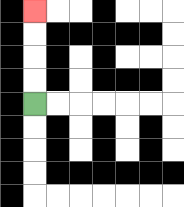{'start': '[1, 4]', 'end': '[1, 0]', 'path_directions': 'U,U,U,U', 'path_coordinates': '[[1, 4], [1, 3], [1, 2], [1, 1], [1, 0]]'}